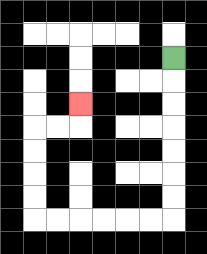{'start': '[7, 2]', 'end': '[3, 4]', 'path_directions': 'D,D,D,D,D,D,D,L,L,L,L,L,L,U,U,U,U,R,R,U', 'path_coordinates': '[[7, 2], [7, 3], [7, 4], [7, 5], [7, 6], [7, 7], [7, 8], [7, 9], [6, 9], [5, 9], [4, 9], [3, 9], [2, 9], [1, 9], [1, 8], [1, 7], [1, 6], [1, 5], [2, 5], [3, 5], [3, 4]]'}